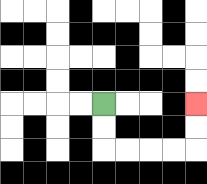{'start': '[4, 4]', 'end': '[8, 4]', 'path_directions': 'D,D,R,R,R,R,U,U', 'path_coordinates': '[[4, 4], [4, 5], [4, 6], [5, 6], [6, 6], [7, 6], [8, 6], [8, 5], [8, 4]]'}